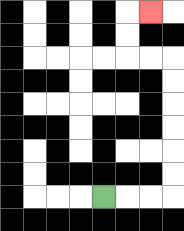{'start': '[4, 8]', 'end': '[6, 0]', 'path_directions': 'R,R,R,U,U,U,U,U,U,L,L,U,U,R', 'path_coordinates': '[[4, 8], [5, 8], [6, 8], [7, 8], [7, 7], [7, 6], [7, 5], [7, 4], [7, 3], [7, 2], [6, 2], [5, 2], [5, 1], [5, 0], [6, 0]]'}